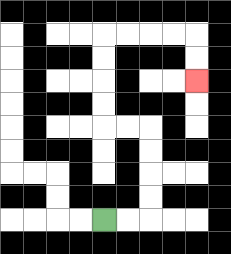{'start': '[4, 9]', 'end': '[8, 3]', 'path_directions': 'R,R,U,U,U,U,L,L,U,U,U,U,R,R,R,R,D,D', 'path_coordinates': '[[4, 9], [5, 9], [6, 9], [6, 8], [6, 7], [6, 6], [6, 5], [5, 5], [4, 5], [4, 4], [4, 3], [4, 2], [4, 1], [5, 1], [6, 1], [7, 1], [8, 1], [8, 2], [8, 3]]'}